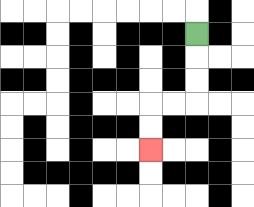{'start': '[8, 1]', 'end': '[6, 6]', 'path_directions': 'D,D,D,L,L,D,D', 'path_coordinates': '[[8, 1], [8, 2], [8, 3], [8, 4], [7, 4], [6, 4], [6, 5], [6, 6]]'}